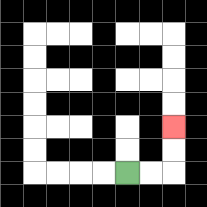{'start': '[5, 7]', 'end': '[7, 5]', 'path_directions': 'R,R,U,U', 'path_coordinates': '[[5, 7], [6, 7], [7, 7], [7, 6], [7, 5]]'}